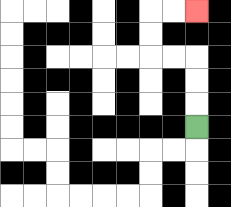{'start': '[8, 5]', 'end': '[8, 0]', 'path_directions': 'U,U,U,L,L,U,U,R,R', 'path_coordinates': '[[8, 5], [8, 4], [8, 3], [8, 2], [7, 2], [6, 2], [6, 1], [6, 0], [7, 0], [8, 0]]'}